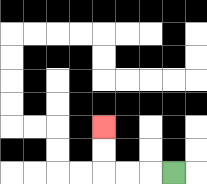{'start': '[7, 7]', 'end': '[4, 5]', 'path_directions': 'L,L,L,U,U', 'path_coordinates': '[[7, 7], [6, 7], [5, 7], [4, 7], [4, 6], [4, 5]]'}